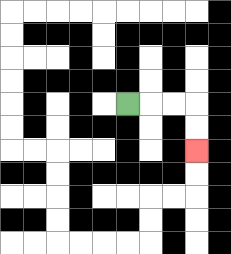{'start': '[5, 4]', 'end': '[8, 6]', 'path_directions': 'R,R,R,D,D', 'path_coordinates': '[[5, 4], [6, 4], [7, 4], [8, 4], [8, 5], [8, 6]]'}